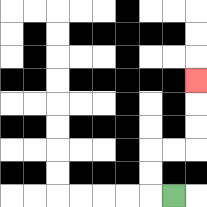{'start': '[7, 8]', 'end': '[8, 3]', 'path_directions': 'L,U,U,R,R,U,U,U', 'path_coordinates': '[[7, 8], [6, 8], [6, 7], [6, 6], [7, 6], [8, 6], [8, 5], [8, 4], [8, 3]]'}